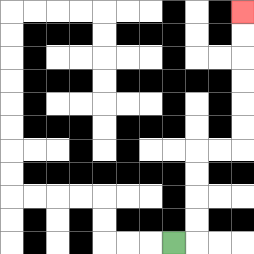{'start': '[7, 10]', 'end': '[10, 0]', 'path_directions': 'R,U,U,U,U,R,R,U,U,U,U,U,U', 'path_coordinates': '[[7, 10], [8, 10], [8, 9], [8, 8], [8, 7], [8, 6], [9, 6], [10, 6], [10, 5], [10, 4], [10, 3], [10, 2], [10, 1], [10, 0]]'}